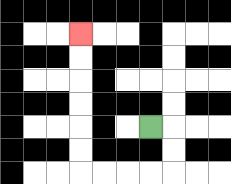{'start': '[6, 5]', 'end': '[3, 1]', 'path_directions': 'R,D,D,L,L,L,L,U,U,U,U,U,U', 'path_coordinates': '[[6, 5], [7, 5], [7, 6], [7, 7], [6, 7], [5, 7], [4, 7], [3, 7], [3, 6], [3, 5], [3, 4], [3, 3], [3, 2], [3, 1]]'}